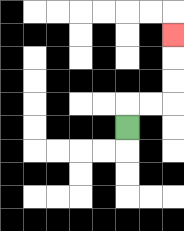{'start': '[5, 5]', 'end': '[7, 1]', 'path_directions': 'U,R,R,U,U,U', 'path_coordinates': '[[5, 5], [5, 4], [6, 4], [7, 4], [7, 3], [7, 2], [7, 1]]'}